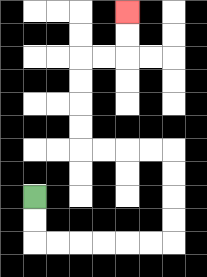{'start': '[1, 8]', 'end': '[5, 0]', 'path_directions': 'D,D,R,R,R,R,R,R,U,U,U,U,L,L,L,L,U,U,U,U,R,R,U,U', 'path_coordinates': '[[1, 8], [1, 9], [1, 10], [2, 10], [3, 10], [4, 10], [5, 10], [6, 10], [7, 10], [7, 9], [7, 8], [7, 7], [7, 6], [6, 6], [5, 6], [4, 6], [3, 6], [3, 5], [3, 4], [3, 3], [3, 2], [4, 2], [5, 2], [5, 1], [5, 0]]'}